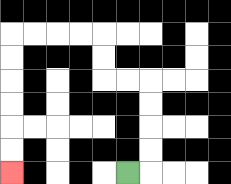{'start': '[5, 7]', 'end': '[0, 7]', 'path_directions': 'R,U,U,U,U,L,L,U,U,L,L,L,L,D,D,D,D,D,D', 'path_coordinates': '[[5, 7], [6, 7], [6, 6], [6, 5], [6, 4], [6, 3], [5, 3], [4, 3], [4, 2], [4, 1], [3, 1], [2, 1], [1, 1], [0, 1], [0, 2], [0, 3], [0, 4], [0, 5], [0, 6], [0, 7]]'}